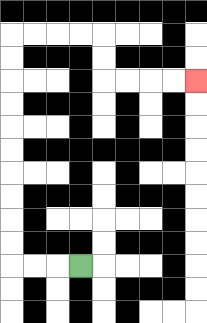{'start': '[3, 11]', 'end': '[8, 3]', 'path_directions': 'L,L,L,U,U,U,U,U,U,U,U,U,U,R,R,R,R,D,D,R,R,R,R', 'path_coordinates': '[[3, 11], [2, 11], [1, 11], [0, 11], [0, 10], [0, 9], [0, 8], [0, 7], [0, 6], [0, 5], [0, 4], [0, 3], [0, 2], [0, 1], [1, 1], [2, 1], [3, 1], [4, 1], [4, 2], [4, 3], [5, 3], [6, 3], [7, 3], [8, 3]]'}